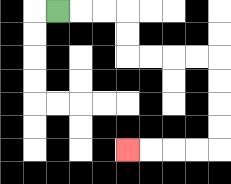{'start': '[2, 0]', 'end': '[5, 6]', 'path_directions': 'R,R,R,D,D,R,R,R,R,D,D,D,D,L,L,L,L', 'path_coordinates': '[[2, 0], [3, 0], [4, 0], [5, 0], [5, 1], [5, 2], [6, 2], [7, 2], [8, 2], [9, 2], [9, 3], [9, 4], [9, 5], [9, 6], [8, 6], [7, 6], [6, 6], [5, 6]]'}